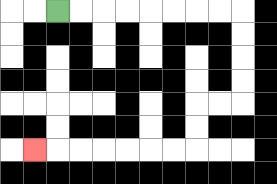{'start': '[2, 0]', 'end': '[1, 6]', 'path_directions': 'R,R,R,R,R,R,R,R,D,D,D,D,L,L,D,D,L,L,L,L,L,L,L', 'path_coordinates': '[[2, 0], [3, 0], [4, 0], [5, 0], [6, 0], [7, 0], [8, 0], [9, 0], [10, 0], [10, 1], [10, 2], [10, 3], [10, 4], [9, 4], [8, 4], [8, 5], [8, 6], [7, 6], [6, 6], [5, 6], [4, 6], [3, 6], [2, 6], [1, 6]]'}